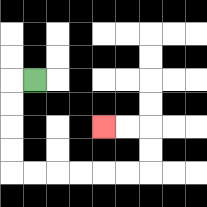{'start': '[1, 3]', 'end': '[4, 5]', 'path_directions': 'L,D,D,D,D,R,R,R,R,R,R,U,U,L,L', 'path_coordinates': '[[1, 3], [0, 3], [0, 4], [0, 5], [0, 6], [0, 7], [1, 7], [2, 7], [3, 7], [4, 7], [5, 7], [6, 7], [6, 6], [6, 5], [5, 5], [4, 5]]'}